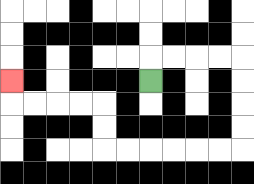{'start': '[6, 3]', 'end': '[0, 3]', 'path_directions': 'U,R,R,R,R,D,D,D,D,L,L,L,L,L,L,U,U,L,L,L,L,U', 'path_coordinates': '[[6, 3], [6, 2], [7, 2], [8, 2], [9, 2], [10, 2], [10, 3], [10, 4], [10, 5], [10, 6], [9, 6], [8, 6], [7, 6], [6, 6], [5, 6], [4, 6], [4, 5], [4, 4], [3, 4], [2, 4], [1, 4], [0, 4], [0, 3]]'}